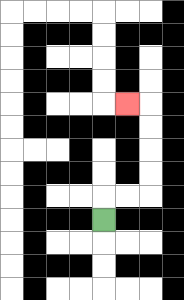{'start': '[4, 9]', 'end': '[5, 4]', 'path_directions': 'U,R,R,U,U,U,U,L', 'path_coordinates': '[[4, 9], [4, 8], [5, 8], [6, 8], [6, 7], [6, 6], [6, 5], [6, 4], [5, 4]]'}